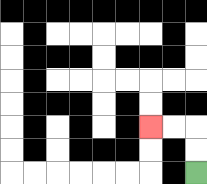{'start': '[8, 7]', 'end': '[6, 5]', 'path_directions': 'U,U,L,L', 'path_coordinates': '[[8, 7], [8, 6], [8, 5], [7, 5], [6, 5]]'}